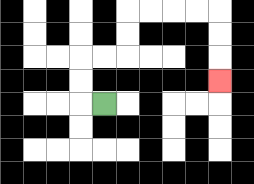{'start': '[4, 4]', 'end': '[9, 3]', 'path_directions': 'L,U,U,R,R,U,U,R,R,R,R,D,D,D', 'path_coordinates': '[[4, 4], [3, 4], [3, 3], [3, 2], [4, 2], [5, 2], [5, 1], [5, 0], [6, 0], [7, 0], [8, 0], [9, 0], [9, 1], [9, 2], [9, 3]]'}